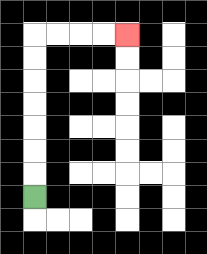{'start': '[1, 8]', 'end': '[5, 1]', 'path_directions': 'U,U,U,U,U,U,U,R,R,R,R', 'path_coordinates': '[[1, 8], [1, 7], [1, 6], [1, 5], [1, 4], [1, 3], [1, 2], [1, 1], [2, 1], [3, 1], [4, 1], [5, 1]]'}